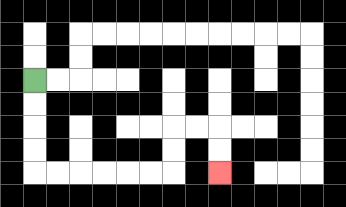{'start': '[1, 3]', 'end': '[9, 7]', 'path_directions': 'D,D,D,D,R,R,R,R,R,R,U,U,R,R,D,D', 'path_coordinates': '[[1, 3], [1, 4], [1, 5], [1, 6], [1, 7], [2, 7], [3, 7], [4, 7], [5, 7], [6, 7], [7, 7], [7, 6], [7, 5], [8, 5], [9, 5], [9, 6], [9, 7]]'}